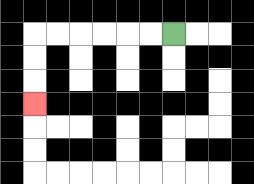{'start': '[7, 1]', 'end': '[1, 4]', 'path_directions': 'L,L,L,L,L,L,D,D,D', 'path_coordinates': '[[7, 1], [6, 1], [5, 1], [4, 1], [3, 1], [2, 1], [1, 1], [1, 2], [1, 3], [1, 4]]'}